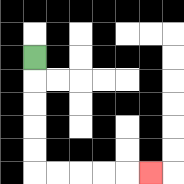{'start': '[1, 2]', 'end': '[6, 7]', 'path_directions': 'D,D,D,D,D,R,R,R,R,R', 'path_coordinates': '[[1, 2], [1, 3], [1, 4], [1, 5], [1, 6], [1, 7], [2, 7], [3, 7], [4, 7], [5, 7], [6, 7]]'}